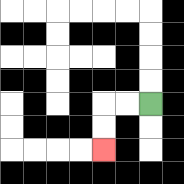{'start': '[6, 4]', 'end': '[4, 6]', 'path_directions': 'L,L,D,D', 'path_coordinates': '[[6, 4], [5, 4], [4, 4], [4, 5], [4, 6]]'}